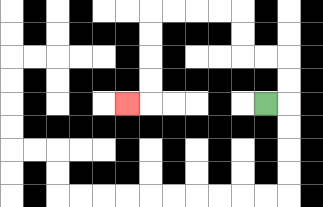{'start': '[11, 4]', 'end': '[5, 4]', 'path_directions': 'R,U,U,L,L,U,U,L,L,L,L,D,D,D,D,L', 'path_coordinates': '[[11, 4], [12, 4], [12, 3], [12, 2], [11, 2], [10, 2], [10, 1], [10, 0], [9, 0], [8, 0], [7, 0], [6, 0], [6, 1], [6, 2], [6, 3], [6, 4], [5, 4]]'}